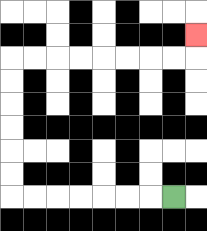{'start': '[7, 8]', 'end': '[8, 1]', 'path_directions': 'L,L,L,L,L,L,L,U,U,U,U,U,U,R,R,R,R,R,R,R,R,U', 'path_coordinates': '[[7, 8], [6, 8], [5, 8], [4, 8], [3, 8], [2, 8], [1, 8], [0, 8], [0, 7], [0, 6], [0, 5], [0, 4], [0, 3], [0, 2], [1, 2], [2, 2], [3, 2], [4, 2], [5, 2], [6, 2], [7, 2], [8, 2], [8, 1]]'}